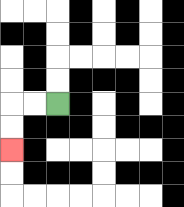{'start': '[2, 4]', 'end': '[0, 6]', 'path_directions': 'L,L,D,D', 'path_coordinates': '[[2, 4], [1, 4], [0, 4], [0, 5], [0, 6]]'}